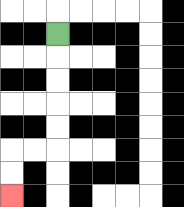{'start': '[2, 1]', 'end': '[0, 8]', 'path_directions': 'D,D,D,D,D,L,L,D,D', 'path_coordinates': '[[2, 1], [2, 2], [2, 3], [2, 4], [2, 5], [2, 6], [1, 6], [0, 6], [0, 7], [0, 8]]'}